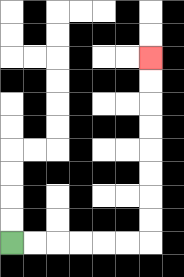{'start': '[0, 10]', 'end': '[6, 2]', 'path_directions': 'R,R,R,R,R,R,U,U,U,U,U,U,U,U', 'path_coordinates': '[[0, 10], [1, 10], [2, 10], [3, 10], [4, 10], [5, 10], [6, 10], [6, 9], [6, 8], [6, 7], [6, 6], [6, 5], [6, 4], [6, 3], [6, 2]]'}